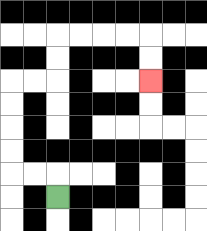{'start': '[2, 8]', 'end': '[6, 3]', 'path_directions': 'U,L,L,U,U,U,U,R,R,U,U,R,R,R,R,D,D', 'path_coordinates': '[[2, 8], [2, 7], [1, 7], [0, 7], [0, 6], [0, 5], [0, 4], [0, 3], [1, 3], [2, 3], [2, 2], [2, 1], [3, 1], [4, 1], [5, 1], [6, 1], [6, 2], [6, 3]]'}